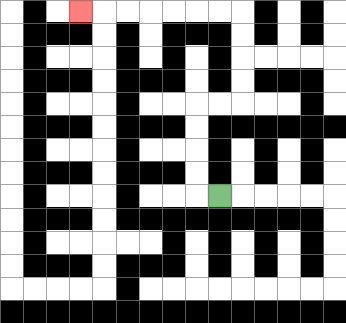{'start': '[9, 8]', 'end': '[3, 0]', 'path_directions': 'L,U,U,U,U,R,R,U,U,U,U,L,L,L,L,L,L,L', 'path_coordinates': '[[9, 8], [8, 8], [8, 7], [8, 6], [8, 5], [8, 4], [9, 4], [10, 4], [10, 3], [10, 2], [10, 1], [10, 0], [9, 0], [8, 0], [7, 0], [6, 0], [5, 0], [4, 0], [3, 0]]'}